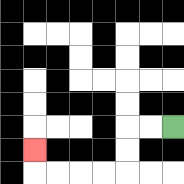{'start': '[7, 5]', 'end': '[1, 6]', 'path_directions': 'L,L,D,D,L,L,L,L,U', 'path_coordinates': '[[7, 5], [6, 5], [5, 5], [5, 6], [5, 7], [4, 7], [3, 7], [2, 7], [1, 7], [1, 6]]'}